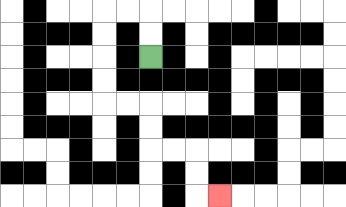{'start': '[6, 2]', 'end': '[9, 8]', 'path_directions': 'U,U,L,L,D,D,D,D,R,R,D,D,R,R,D,D,R', 'path_coordinates': '[[6, 2], [6, 1], [6, 0], [5, 0], [4, 0], [4, 1], [4, 2], [4, 3], [4, 4], [5, 4], [6, 4], [6, 5], [6, 6], [7, 6], [8, 6], [8, 7], [8, 8], [9, 8]]'}